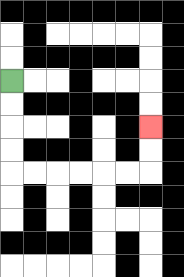{'start': '[0, 3]', 'end': '[6, 5]', 'path_directions': 'D,D,D,D,R,R,R,R,R,R,U,U', 'path_coordinates': '[[0, 3], [0, 4], [0, 5], [0, 6], [0, 7], [1, 7], [2, 7], [3, 7], [4, 7], [5, 7], [6, 7], [6, 6], [6, 5]]'}